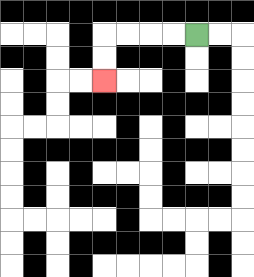{'start': '[8, 1]', 'end': '[4, 3]', 'path_directions': 'L,L,L,L,D,D', 'path_coordinates': '[[8, 1], [7, 1], [6, 1], [5, 1], [4, 1], [4, 2], [4, 3]]'}